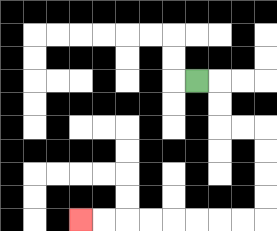{'start': '[8, 3]', 'end': '[3, 9]', 'path_directions': 'R,D,D,R,R,D,D,D,D,L,L,L,L,L,L,L,L', 'path_coordinates': '[[8, 3], [9, 3], [9, 4], [9, 5], [10, 5], [11, 5], [11, 6], [11, 7], [11, 8], [11, 9], [10, 9], [9, 9], [8, 9], [7, 9], [6, 9], [5, 9], [4, 9], [3, 9]]'}